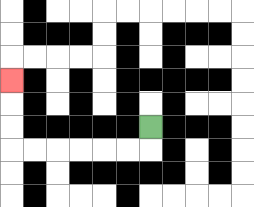{'start': '[6, 5]', 'end': '[0, 3]', 'path_directions': 'D,L,L,L,L,L,L,U,U,U', 'path_coordinates': '[[6, 5], [6, 6], [5, 6], [4, 6], [3, 6], [2, 6], [1, 6], [0, 6], [0, 5], [0, 4], [0, 3]]'}